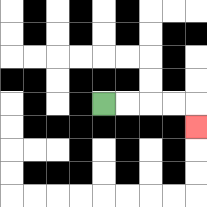{'start': '[4, 4]', 'end': '[8, 5]', 'path_directions': 'R,R,R,R,D', 'path_coordinates': '[[4, 4], [5, 4], [6, 4], [7, 4], [8, 4], [8, 5]]'}